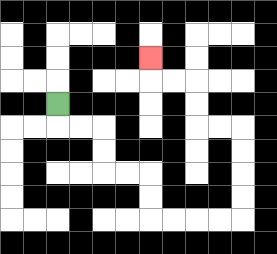{'start': '[2, 4]', 'end': '[6, 2]', 'path_directions': 'D,R,R,D,D,R,R,D,D,R,R,R,R,U,U,U,U,L,L,U,U,L,L,U', 'path_coordinates': '[[2, 4], [2, 5], [3, 5], [4, 5], [4, 6], [4, 7], [5, 7], [6, 7], [6, 8], [6, 9], [7, 9], [8, 9], [9, 9], [10, 9], [10, 8], [10, 7], [10, 6], [10, 5], [9, 5], [8, 5], [8, 4], [8, 3], [7, 3], [6, 3], [6, 2]]'}